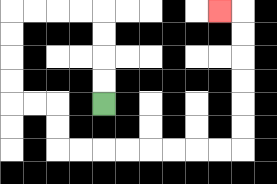{'start': '[4, 4]', 'end': '[9, 0]', 'path_directions': 'U,U,U,U,L,L,L,L,D,D,D,D,R,R,D,D,R,R,R,R,R,R,R,R,U,U,U,U,U,U,L', 'path_coordinates': '[[4, 4], [4, 3], [4, 2], [4, 1], [4, 0], [3, 0], [2, 0], [1, 0], [0, 0], [0, 1], [0, 2], [0, 3], [0, 4], [1, 4], [2, 4], [2, 5], [2, 6], [3, 6], [4, 6], [5, 6], [6, 6], [7, 6], [8, 6], [9, 6], [10, 6], [10, 5], [10, 4], [10, 3], [10, 2], [10, 1], [10, 0], [9, 0]]'}